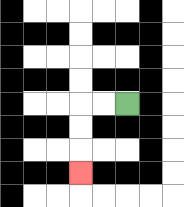{'start': '[5, 4]', 'end': '[3, 7]', 'path_directions': 'L,L,D,D,D', 'path_coordinates': '[[5, 4], [4, 4], [3, 4], [3, 5], [3, 6], [3, 7]]'}